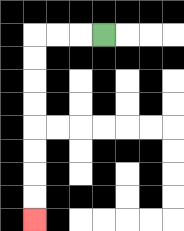{'start': '[4, 1]', 'end': '[1, 9]', 'path_directions': 'L,L,L,D,D,D,D,D,D,D,D', 'path_coordinates': '[[4, 1], [3, 1], [2, 1], [1, 1], [1, 2], [1, 3], [1, 4], [1, 5], [1, 6], [1, 7], [1, 8], [1, 9]]'}